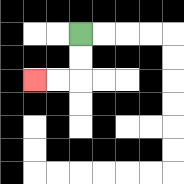{'start': '[3, 1]', 'end': '[1, 3]', 'path_directions': 'D,D,L,L', 'path_coordinates': '[[3, 1], [3, 2], [3, 3], [2, 3], [1, 3]]'}